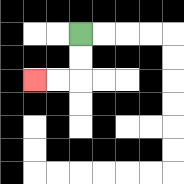{'start': '[3, 1]', 'end': '[1, 3]', 'path_directions': 'D,D,L,L', 'path_coordinates': '[[3, 1], [3, 2], [3, 3], [2, 3], [1, 3]]'}